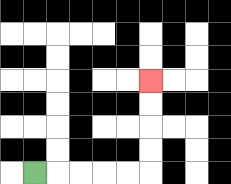{'start': '[1, 7]', 'end': '[6, 3]', 'path_directions': 'R,R,R,R,R,U,U,U,U', 'path_coordinates': '[[1, 7], [2, 7], [3, 7], [4, 7], [5, 7], [6, 7], [6, 6], [6, 5], [6, 4], [6, 3]]'}